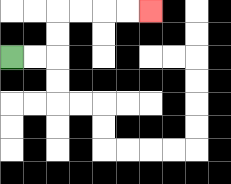{'start': '[0, 2]', 'end': '[6, 0]', 'path_directions': 'R,R,U,U,R,R,R,R', 'path_coordinates': '[[0, 2], [1, 2], [2, 2], [2, 1], [2, 0], [3, 0], [4, 0], [5, 0], [6, 0]]'}